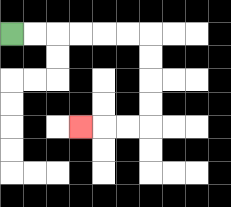{'start': '[0, 1]', 'end': '[3, 5]', 'path_directions': 'R,R,R,R,R,R,D,D,D,D,L,L,L', 'path_coordinates': '[[0, 1], [1, 1], [2, 1], [3, 1], [4, 1], [5, 1], [6, 1], [6, 2], [6, 3], [6, 4], [6, 5], [5, 5], [4, 5], [3, 5]]'}